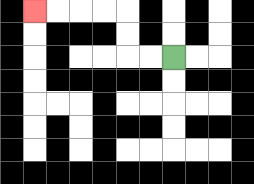{'start': '[7, 2]', 'end': '[1, 0]', 'path_directions': 'L,L,U,U,L,L,L,L', 'path_coordinates': '[[7, 2], [6, 2], [5, 2], [5, 1], [5, 0], [4, 0], [3, 0], [2, 0], [1, 0]]'}